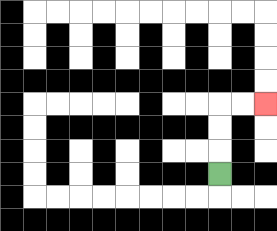{'start': '[9, 7]', 'end': '[11, 4]', 'path_directions': 'U,U,U,R,R', 'path_coordinates': '[[9, 7], [9, 6], [9, 5], [9, 4], [10, 4], [11, 4]]'}